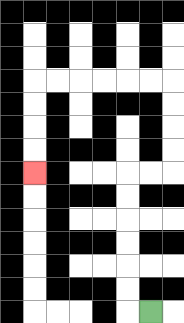{'start': '[6, 13]', 'end': '[1, 7]', 'path_directions': 'L,U,U,U,U,U,U,R,R,U,U,U,U,L,L,L,L,L,L,D,D,D,D', 'path_coordinates': '[[6, 13], [5, 13], [5, 12], [5, 11], [5, 10], [5, 9], [5, 8], [5, 7], [6, 7], [7, 7], [7, 6], [7, 5], [7, 4], [7, 3], [6, 3], [5, 3], [4, 3], [3, 3], [2, 3], [1, 3], [1, 4], [1, 5], [1, 6], [1, 7]]'}